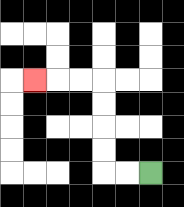{'start': '[6, 7]', 'end': '[1, 3]', 'path_directions': 'L,L,U,U,U,U,L,L,L', 'path_coordinates': '[[6, 7], [5, 7], [4, 7], [4, 6], [4, 5], [4, 4], [4, 3], [3, 3], [2, 3], [1, 3]]'}